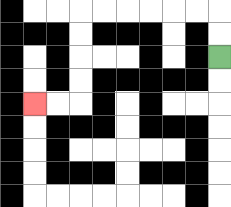{'start': '[9, 2]', 'end': '[1, 4]', 'path_directions': 'U,U,L,L,L,L,L,L,D,D,D,D,L,L', 'path_coordinates': '[[9, 2], [9, 1], [9, 0], [8, 0], [7, 0], [6, 0], [5, 0], [4, 0], [3, 0], [3, 1], [3, 2], [3, 3], [3, 4], [2, 4], [1, 4]]'}